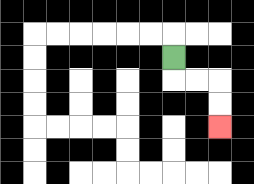{'start': '[7, 2]', 'end': '[9, 5]', 'path_directions': 'D,R,R,D,D', 'path_coordinates': '[[7, 2], [7, 3], [8, 3], [9, 3], [9, 4], [9, 5]]'}